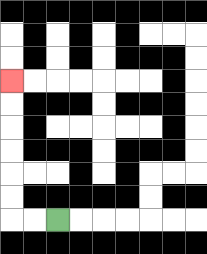{'start': '[2, 9]', 'end': '[0, 3]', 'path_directions': 'L,L,U,U,U,U,U,U', 'path_coordinates': '[[2, 9], [1, 9], [0, 9], [0, 8], [0, 7], [0, 6], [0, 5], [0, 4], [0, 3]]'}